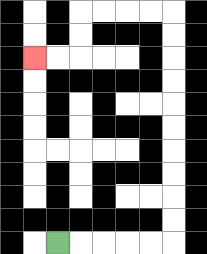{'start': '[2, 10]', 'end': '[1, 2]', 'path_directions': 'R,R,R,R,R,U,U,U,U,U,U,U,U,U,U,L,L,L,L,D,D,L,L', 'path_coordinates': '[[2, 10], [3, 10], [4, 10], [5, 10], [6, 10], [7, 10], [7, 9], [7, 8], [7, 7], [7, 6], [7, 5], [7, 4], [7, 3], [7, 2], [7, 1], [7, 0], [6, 0], [5, 0], [4, 0], [3, 0], [3, 1], [3, 2], [2, 2], [1, 2]]'}